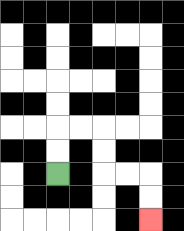{'start': '[2, 7]', 'end': '[6, 9]', 'path_directions': 'U,U,R,R,D,D,R,R,D,D', 'path_coordinates': '[[2, 7], [2, 6], [2, 5], [3, 5], [4, 5], [4, 6], [4, 7], [5, 7], [6, 7], [6, 8], [6, 9]]'}